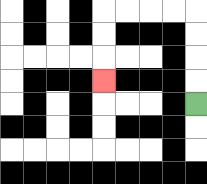{'start': '[8, 4]', 'end': '[4, 3]', 'path_directions': 'U,U,U,U,L,L,L,L,D,D,D', 'path_coordinates': '[[8, 4], [8, 3], [8, 2], [8, 1], [8, 0], [7, 0], [6, 0], [5, 0], [4, 0], [4, 1], [4, 2], [4, 3]]'}